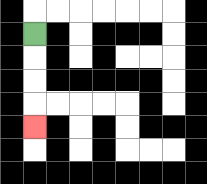{'start': '[1, 1]', 'end': '[1, 5]', 'path_directions': 'D,D,D,D', 'path_coordinates': '[[1, 1], [1, 2], [1, 3], [1, 4], [1, 5]]'}